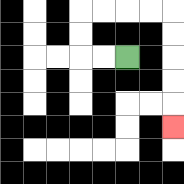{'start': '[5, 2]', 'end': '[7, 5]', 'path_directions': 'L,L,U,U,R,R,R,R,D,D,D,D,D', 'path_coordinates': '[[5, 2], [4, 2], [3, 2], [3, 1], [3, 0], [4, 0], [5, 0], [6, 0], [7, 0], [7, 1], [7, 2], [7, 3], [7, 4], [7, 5]]'}